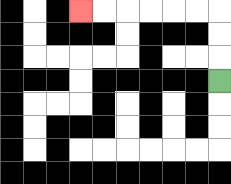{'start': '[9, 3]', 'end': '[3, 0]', 'path_directions': 'U,U,U,L,L,L,L,L,L', 'path_coordinates': '[[9, 3], [9, 2], [9, 1], [9, 0], [8, 0], [7, 0], [6, 0], [5, 0], [4, 0], [3, 0]]'}